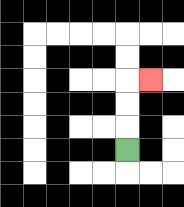{'start': '[5, 6]', 'end': '[6, 3]', 'path_directions': 'U,U,U,R', 'path_coordinates': '[[5, 6], [5, 5], [5, 4], [5, 3], [6, 3]]'}